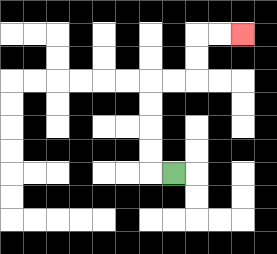{'start': '[7, 7]', 'end': '[10, 1]', 'path_directions': 'L,U,U,U,U,R,R,U,U,R,R', 'path_coordinates': '[[7, 7], [6, 7], [6, 6], [6, 5], [6, 4], [6, 3], [7, 3], [8, 3], [8, 2], [8, 1], [9, 1], [10, 1]]'}